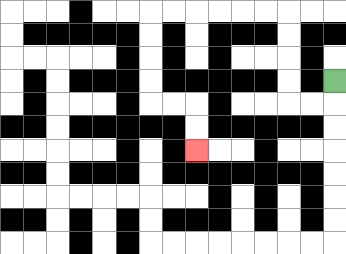{'start': '[14, 3]', 'end': '[8, 6]', 'path_directions': 'D,L,L,U,U,U,U,L,L,L,L,L,L,D,D,D,D,R,R,D,D', 'path_coordinates': '[[14, 3], [14, 4], [13, 4], [12, 4], [12, 3], [12, 2], [12, 1], [12, 0], [11, 0], [10, 0], [9, 0], [8, 0], [7, 0], [6, 0], [6, 1], [6, 2], [6, 3], [6, 4], [7, 4], [8, 4], [8, 5], [8, 6]]'}